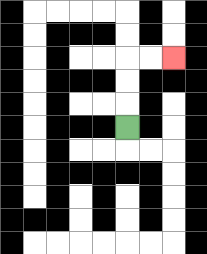{'start': '[5, 5]', 'end': '[7, 2]', 'path_directions': 'U,U,U,R,R', 'path_coordinates': '[[5, 5], [5, 4], [5, 3], [5, 2], [6, 2], [7, 2]]'}